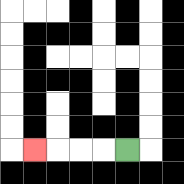{'start': '[5, 6]', 'end': '[1, 6]', 'path_directions': 'L,L,L,L', 'path_coordinates': '[[5, 6], [4, 6], [3, 6], [2, 6], [1, 6]]'}